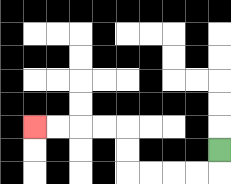{'start': '[9, 6]', 'end': '[1, 5]', 'path_directions': 'D,L,L,L,L,U,U,L,L,L,L', 'path_coordinates': '[[9, 6], [9, 7], [8, 7], [7, 7], [6, 7], [5, 7], [5, 6], [5, 5], [4, 5], [3, 5], [2, 5], [1, 5]]'}